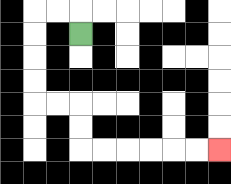{'start': '[3, 1]', 'end': '[9, 6]', 'path_directions': 'U,L,L,D,D,D,D,R,R,D,D,R,R,R,R,R,R', 'path_coordinates': '[[3, 1], [3, 0], [2, 0], [1, 0], [1, 1], [1, 2], [1, 3], [1, 4], [2, 4], [3, 4], [3, 5], [3, 6], [4, 6], [5, 6], [6, 6], [7, 6], [8, 6], [9, 6]]'}